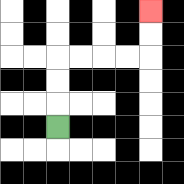{'start': '[2, 5]', 'end': '[6, 0]', 'path_directions': 'U,U,U,R,R,R,R,U,U', 'path_coordinates': '[[2, 5], [2, 4], [2, 3], [2, 2], [3, 2], [4, 2], [5, 2], [6, 2], [6, 1], [6, 0]]'}